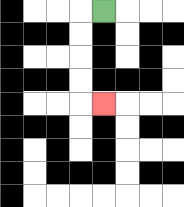{'start': '[4, 0]', 'end': '[4, 4]', 'path_directions': 'L,D,D,D,D,R', 'path_coordinates': '[[4, 0], [3, 0], [3, 1], [3, 2], [3, 3], [3, 4], [4, 4]]'}